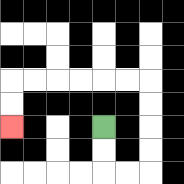{'start': '[4, 5]', 'end': '[0, 5]', 'path_directions': 'D,D,R,R,U,U,U,U,L,L,L,L,L,L,D,D', 'path_coordinates': '[[4, 5], [4, 6], [4, 7], [5, 7], [6, 7], [6, 6], [6, 5], [6, 4], [6, 3], [5, 3], [4, 3], [3, 3], [2, 3], [1, 3], [0, 3], [0, 4], [0, 5]]'}